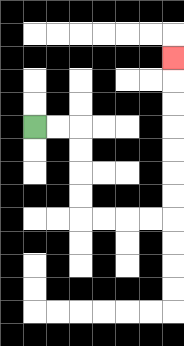{'start': '[1, 5]', 'end': '[7, 2]', 'path_directions': 'R,R,D,D,D,D,R,R,R,R,U,U,U,U,U,U,U', 'path_coordinates': '[[1, 5], [2, 5], [3, 5], [3, 6], [3, 7], [3, 8], [3, 9], [4, 9], [5, 9], [6, 9], [7, 9], [7, 8], [7, 7], [7, 6], [7, 5], [7, 4], [7, 3], [7, 2]]'}